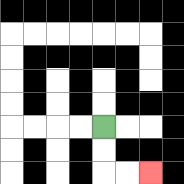{'start': '[4, 5]', 'end': '[6, 7]', 'path_directions': 'D,D,R,R', 'path_coordinates': '[[4, 5], [4, 6], [4, 7], [5, 7], [6, 7]]'}